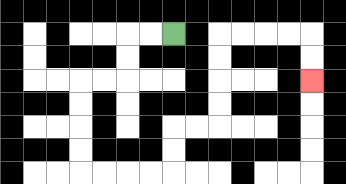{'start': '[7, 1]', 'end': '[13, 3]', 'path_directions': 'L,L,D,D,L,L,D,D,D,D,R,R,R,R,U,U,R,R,U,U,U,U,R,R,R,R,D,D', 'path_coordinates': '[[7, 1], [6, 1], [5, 1], [5, 2], [5, 3], [4, 3], [3, 3], [3, 4], [3, 5], [3, 6], [3, 7], [4, 7], [5, 7], [6, 7], [7, 7], [7, 6], [7, 5], [8, 5], [9, 5], [9, 4], [9, 3], [9, 2], [9, 1], [10, 1], [11, 1], [12, 1], [13, 1], [13, 2], [13, 3]]'}